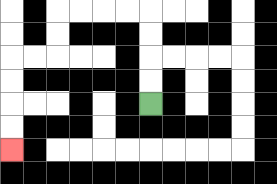{'start': '[6, 4]', 'end': '[0, 6]', 'path_directions': 'U,U,U,U,L,L,L,L,D,D,L,L,D,D,D,D', 'path_coordinates': '[[6, 4], [6, 3], [6, 2], [6, 1], [6, 0], [5, 0], [4, 0], [3, 0], [2, 0], [2, 1], [2, 2], [1, 2], [0, 2], [0, 3], [0, 4], [0, 5], [0, 6]]'}